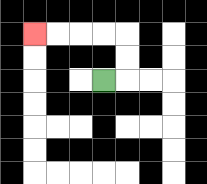{'start': '[4, 3]', 'end': '[1, 1]', 'path_directions': 'R,U,U,L,L,L,L', 'path_coordinates': '[[4, 3], [5, 3], [5, 2], [5, 1], [4, 1], [3, 1], [2, 1], [1, 1]]'}